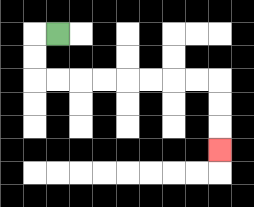{'start': '[2, 1]', 'end': '[9, 6]', 'path_directions': 'L,D,D,R,R,R,R,R,R,R,R,D,D,D', 'path_coordinates': '[[2, 1], [1, 1], [1, 2], [1, 3], [2, 3], [3, 3], [4, 3], [5, 3], [6, 3], [7, 3], [8, 3], [9, 3], [9, 4], [9, 5], [9, 6]]'}